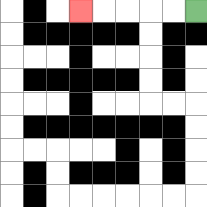{'start': '[8, 0]', 'end': '[3, 0]', 'path_directions': 'L,L,L,L,L', 'path_coordinates': '[[8, 0], [7, 0], [6, 0], [5, 0], [4, 0], [3, 0]]'}